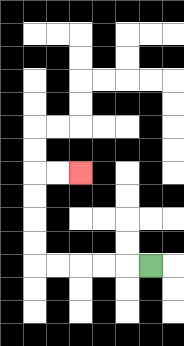{'start': '[6, 11]', 'end': '[3, 7]', 'path_directions': 'L,L,L,L,L,U,U,U,U,R,R', 'path_coordinates': '[[6, 11], [5, 11], [4, 11], [3, 11], [2, 11], [1, 11], [1, 10], [1, 9], [1, 8], [1, 7], [2, 7], [3, 7]]'}